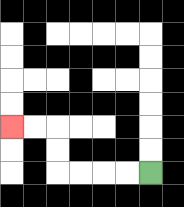{'start': '[6, 7]', 'end': '[0, 5]', 'path_directions': 'L,L,L,L,U,U,L,L', 'path_coordinates': '[[6, 7], [5, 7], [4, 7], [3, 7], [2, 7], [2, 6], [2, 5], [1, 5], [0, 5]]'}